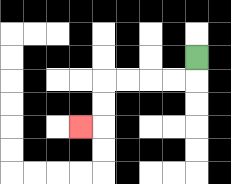{'start': '[8, 2]', 'end': '[3, 5]', 'path_directions': 'D,L,L,L,L,D,D,L', 'path_coordinates': '[[8, 2], [8, 3], [7, 3], [6, 3], [5, 3], [4, 3], [4, 4], [4, 5], [3, 5]]'}